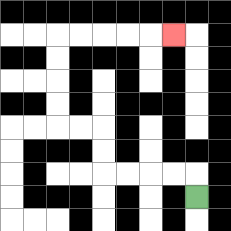{'start': '[8, 8]', 'end': '[7, 1]', 'path_directions': 'U,L,L,L,L,U,U,L,L,U,U,U,U,R,R,R,R,R', 'path_coordinates': '[[8, 8], [8, 7], [7, 7], [6, 7], [5, 7], [4, 7], [4, 6], [4, 5], [3, 5], [2, 5], [2, 4], [2, 3], [2, 2], [2, 1], [3, 1], [4, 1], [5, 1], [6, 1], [7, 1]]'}